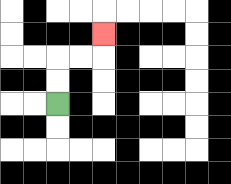{'start': '[2, 4]', 'end': '[4, 1]', 'path_directions': 'U,U,R,R,U', 'path_coordinates': '[[2, 4], [2, 3], [2, 2], [3, 2], [4, 2], [4, 1]]'}